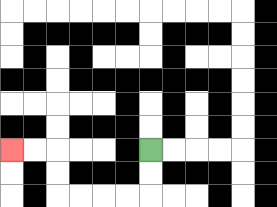{'start': '[6, 6]', 'end': '[0, 6]', 'path_directions': 'D,D,L,L,L,L,U,U,L,L', 'path_coordinates': '[[6, 6], [6, 7], [6, 8], [5, 8], [4, 8], [3, 8], [2, 8], [2, 7], [2, 6], [1, 6], [0, 6]]'}